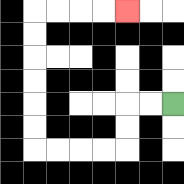{'start': '[7, 4]', 'end': '[5, 0]', 'path_directions': 'L,L,D,D,L,L,L,L,U,U,U,U,U,U,R,R,R,R', 'path_coordinates': '[[7, 4], [6, 4], [5, 4], [5, 5], [5, 6], [4, 6], [3, 6], [2, 6], [1, 6], [1, 5], [1, 4], [1, 3], [1, 2], [1, 1], [1, 0], [2, 0], [3, 0], [4, 0], [5, 0]]'}